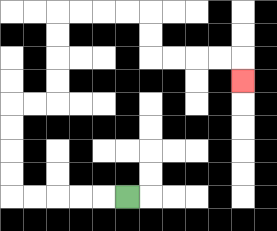{'start': '[5, 8]', 'end': '[10, 3]', 'path_directions': 'L,L,L,L,L,U,U,U,U,R,R,U,U,U,U,R,R,R,R,D,D,R,R,R,R,D', 'path_coordinates': '[[5, 8], [4, 8], [3, 8], [2, 8], [1, 8], [0, 8], [0, 7], [0, 6], [0, 5], [0, 4], [1, 4], [2, 4], [2, 3], [2, 2], [2, 1], [2, 0], [3, 0], [4, 0], [5, 0], [6, 0], [6, 1], [6, 2], [7, 2], [8, 2], [9, 2], [10, 2], [10, 3]]'}